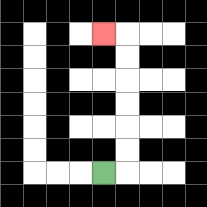{'start': '[4, 7]', 'end': '[4, 1]', 'path_directions': 'R,U,U,U,U,U,U,L', 'path_coordinates': '[[4, 7], [5, 7], [5, 6], [5, 5], [5, 4], [5, 3], [5, 2], [5, 1], [4, 1]]'}